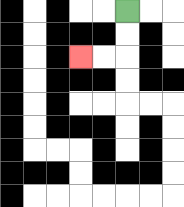{'start': '[5, 0]', 'end': '[3, 2]', 'path_directions': 'D,D,L,L', 'path_coordinates': '[[5, 0], [5, 1], [5, 2], [4, 2], [3, 2]]'}